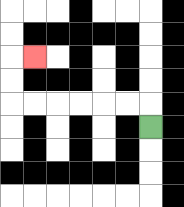{'start': '[6, 5]', 'end': '[1, 2]', 'path_directions': 'U,L,L,L,L,L,L,U,U,R', 'path_coordinates': '[[6, 5], [6, 4], [5, 4], [4, 4], [3, 4], [2, 4], [1, 4], [0, 4], [0, 3], [0, 2], [1, 2]]'}